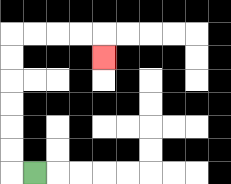{'start': '[1, 7]', 'end': '[4, 2]', 'path_directions': 'L,U,U,U,U,U,U,R,R,R,R,D', 'path_coordinates': '[[1, 7], [0, 7], [0, 6], [0, 5], [0, 4], [0, 3], [0, 2], [0, 1], [1, 1], [2, 1], [3, 1], [4, 1], [4, 2]]'}